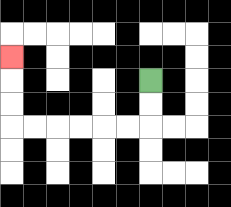{'start': '[6, 3]', 'end': '[0, 2]', 'path_directions': 'D,D,L,L,L,L,L,L,U,U,U', 'path_coordinates': '[[6, 3], [6, 4], [6, 5], [5, 5], [4, 5], [3, 5], [2, 5], [1, 5], [0, 5], [0, 4], [0, 3], [0, 2]]'}